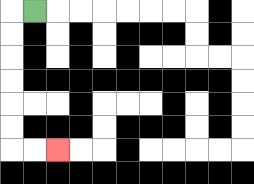{'start': '[1, 0]', 'end': '[2, 6]', 'path_directions': 'L,D,D,D,D,D,D,R,R', 'path_coordinates': '[[1, 0], [0, 0], [0, 1], [0, 2], [0, 3], [0, 4], [0, 5], [0, 6], [1, 6], [2, 6]]'}